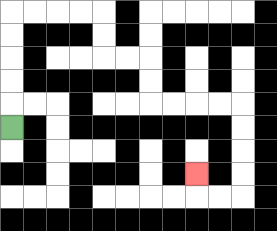{'start': '[0, 5]', 'end': '[8, 7]', 'path_directions': 'U,U,U,U,U,R,R,R,R,D,D,R,R,D,D,R,R,R,R,D,D,D,D,L,L,U', 'path_coordinates': '[[0, 5], [0, 4], [0, 3], [0, 2], [0, 1], [0, 0], [1, 0], [2, 0], [3, 0], [4, 0], [4, 1], [4, 2], [5, 2], [6, 2], [6, 3], [6, 4], [7, 4], [8, 4], [9, 4], [10, 4], [10, 5], [10, 6], [10, 7], [10, 8], [9, 8], [8, 8], [8, 7]]'}